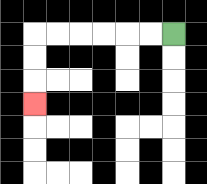{'start': '[7, 1]', 'end': '[1, 4]', 'path_directions': 'L,L,L,L,L,L,D,D,D', 'path_coordinates': '[[7, 1], [6, 1], [5, 1], [4, 1], [3, 1], [2, 1], [1, 1], [1, 2], [1, 3], [1, 4]]'}